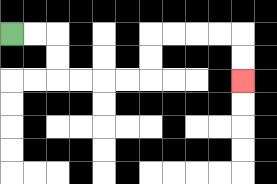{'start': '[0, 1]', 'end': '[10, 3]', 'path_directions': 'R,R,D,D,R,R,R,R,U,U,R,R,R,R,D,D', 'path_coordinates': '[[0, 1], [1, 1], [2, 1], [2, 2], [2, 3], [3, 3], [4, 3], [5, 3], [6, 3], [6, 2], [6, 1], [7, 1], [8, 1], [9, 1], [10, 1], [10, 2], [10, 3]]'}